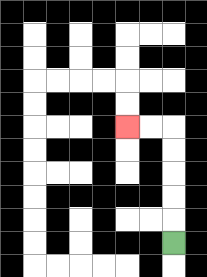{'start': '[7, 10]', 'end': '[5, 5]', 'path_directions': 'U,U,U,U,U,L,L', 'path_coordinates': '[[7, 10], [7, 9], [7, 8], [7, 7], [7, 6], [7, 5], [6, 5], [5, 5]]'}